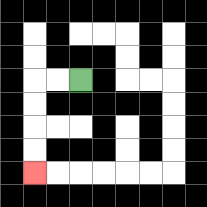{'start': '[3, 3]', 'end': '[1, 7]', 'path_directions': 'L,L,D,D,D,D', 'path_coordinates': '[[3, 3], [2, 3], [1, 3], [1, 4], [1, 5], [1, 6], [1, 7]]'}